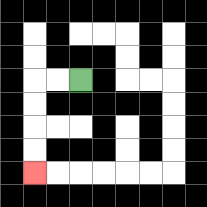{'start': '[3, 3]', 'end': '[1, 7]', 'path_directions': 'L,L,D,D,D,D', 'path_coordinates': '[[3, 3], [2, 3], [1, 3], [1, 4], [1, 5], [1, 6], [1, 7]]'}